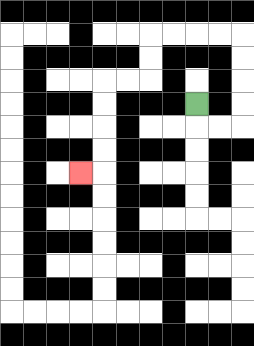{'start': '[8, 4]', 'end': '[3, 7]', 'path_directions': 'D,R,R,U,U,U,U,L,L,L,L,D,D,L,L,D,D,D,D,L', 'path_coordinates': '[[8, 4], [8, 5], [9, 5], [10, 5], [10, 4], [10, 3], [10, 2], [10, 1], [9, 1], [8, 1], [7, 1], [6, 1], [6, 2], [6, 3], [5, 3], [4, 3], [4, 4], [4, 5], [4, 6], [4, 7], [3, 7]]'}